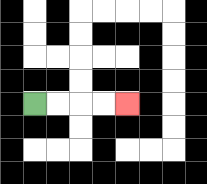{'start': '[1, 4]', 'end': '[5, 4]', 'path_directions': 'R,R,R,R', 'path_coordinates': '[[1, 4], [2, 4], [3, 4], [4, 4], [5, 4]]'}